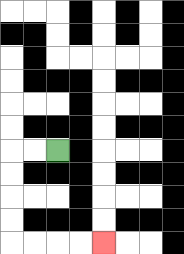{'start': '[2, 6]', 'end': '[4, 10]', 'path_directions': 'L,L,D,D,D,D,R,R,R,R', 'path_coordinates': '[[2, 6], [1, 6], [0, 6], [0, 7], [0, 8], [0, 9], [0, 10], [1, 10], [2, 10], [3, 10], [4, 10]]'}